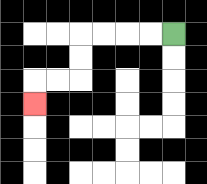{'start': '[7, 1]', 'end': '[1, 4]', 'path_directions': 'L,L,L,L,D,D,L,L,D', 'path_coordinates': '[[7, 1], [6, 1], [5, 1], [4, 1], [3, 1], [3, 2], [3, 3], [2, 3], [1, 3], [1, 4]]'}